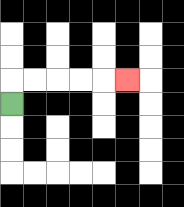{'start': '[0, 4]', 'end': '[5, 3]', 'path_directions': 'U,R,R,R,R,R', 'path_coordinates': '[[0, 4], [0, 3], [1, 3], [2, 3], [3, 3], [4, 3], [5, 3]]'}